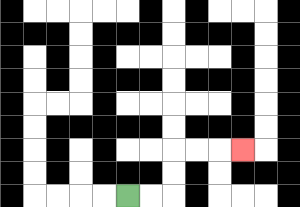{'start': '[5, 8]', 'end': '[10, 6]', 'path_directions': 'R,R,U,U,R,R,R', 'path_coordinates': '[[5, 8], [6, 8], [7, 8], [7, 7], [7, 6], [8, 6], [9, 6], [10, 6]]'}